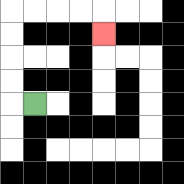{'start': '[1, 4]', 'end': '[4, 1]', 'path_directions': 'L,U,U,U,U,R,R,R,R,D', 'path_coordinates': '[[1, 4], [0, 4], [0, 3], [0, 2], [0, 1], [0, 0], [1, 0], [2, 0], [3, 0], [4, 0], [4, 1]]'}